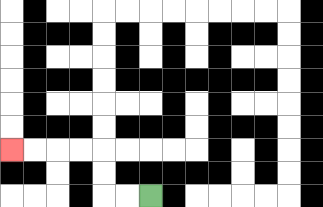{'start': '[6, 8]', 'end': '[0, 6]', 'path_directions': 'L,L,U,U,L,L,L,L', 'path_coordinates': '[[6, 8], [5, 8], [4, 8], [4, 7], [4, 6], [3, 6], [2, 6], [1, 6], [0, 6]]'}